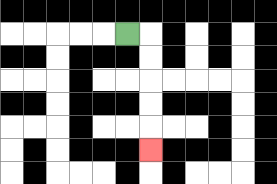{'start': '[5, 1]', 'end': '[6, 6]', 'path_directions': 'R,D,D,D,D,D', 'path_coordinates': '[[5, 1], [6, 1], [6, 2], [6, 3], [6, 4], [6, 5], [6, 6]]'}